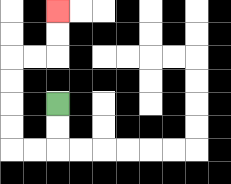{'start': '[2, 4]', 'end': '[2, 0]', 'path_directions': 'D,D,L,L,U,U,U,U,R,R,U,U', 'path_coordinates': '[[2, 4], [2, 5], [2, 6], [1, 6], [0, 6], [0, 5], [0, 4], [0, 3], [0, 2], [1, 2], [2, 2], [2, 1], [2, 0]]'}